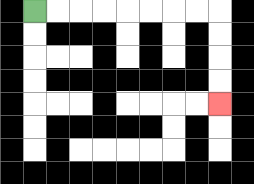{'start': '[1, 0]', 'end': '[9, 4]', 'path_directions': 'R,R,R,R,R,R,R,R,D,D,D,D', 'path_coordinates': '[[1, 0], [2, 0], [3, 0], [4, 0], [5, 0], [6, 0], [7, 0], [8, 0], [9, 0], [9, 1], [9, 2], [9, 3], [9, 4]]'}